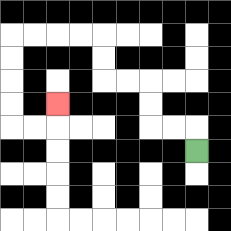{'start': '[8, 6]', 'end': '[2, 4]', 'path_directions': 'U,L,L,U,U,L,L,U,U,L,L,L,L,D,D,D,D,R,R,U', 'path_coordinates': '[[8, 6], [8, 5], [7, 5], [6, 5], [6, 4], [6, 3], [5, 3], [4, 3], [4, 2], [4, 1], [3, 1], [2, 1], [1, 1], [0, 1], [0, 2], [0, 3], [0, 4], [0, 5], [1, 5], [2, 5], [2, 4]]'}